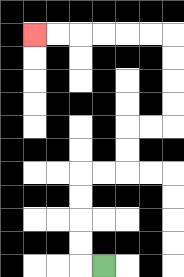{'start': '[4, 11]', 'end': '[1, 1]', 'path_directions': 'L,U,U,U,U,R,R,U,U,R,R,U,U,U,U,L,L,L,L,L,L', 'path_coordinates': '[[4, 11], [3, 11], [3, 10], [3, 9], [3, 8], [3, 7], [4, 7], [5, 7], [5, 6], [5, 5], [6, 5], [7, 5], [7, 4], [7, 3], [7, 2], [7, 1], [6, 1], [5, 1], [4, 1], [3, 1], [2, 1], [1, 1]]'}